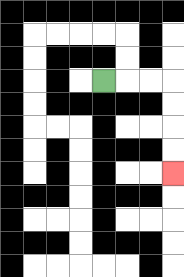{'start': '[4, 3]', 'end': '[7, 7]', 'path_directions': 'R,R,R,D,D,D,D', 'path_coordinates': '[[4, 3], [5, 3], [6, 3], [7, 3], [7, 4], [7, 5], [7, 6], [7, 7]]'}